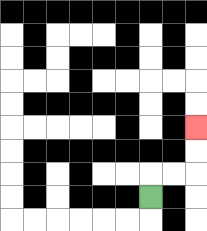{'start': '[6, 8]', 'end': '[8, 5]', 'path_directions': 'U,R,R,U,U', 'path_coordinates': '[[6, 8], [6, 7], [7, 7], [8, 7], [8, 6], [8, 5]]'}